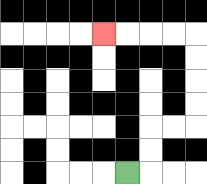{'start': '[5, 7]', 'end': '[4, 1]', 'path_directions': 'R,U,U,R,R,U,U,U,U,L,L,L,L', 'path_coordinates': '[[5, 7], [6, 7], [6, 6], [6, 5], [7, 5], [8, 5], [8, 4], [8, 3], [8, 2], [8, 1], [7, 1], [6, 1], [5, 1], [4, 1]]'}